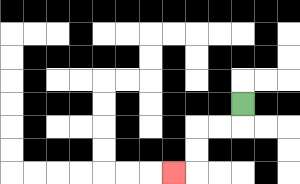{'start': '[10, 4]', 'end': '[7, 7]', 'path_directions': 'D,L,L,D,D,L', 'path_coordinates': '[[10, 4], [10, 5], [9, 5], [8, 5], [8, 6], [8, 7], [7, 7]]'}